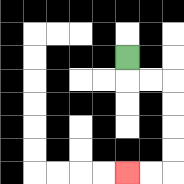{'start': '[5, 2]', 'end': '[5, 7]', 'path_directions': 'D,R,R,D,D,D,D,L,L', 'path_coordinates': '[[5, 2], [5, 3], [6, 3], [7, 3], [7, 4], [7, 5], [7, 6], [7, 7], [6, 7], [5, 7]]'}